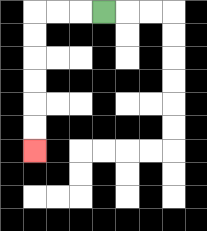{'start': '[4, 0]', 'end': '[1, 6]', 'path_directions': 'L,L,L,D,D,D,D,D,D', 'path_coordinates': '[[4, 0], [3, 0], [2, 0], [1, 0], [1, 1], [1, 2], [1, 3], [1, 4], [1, 5], [1, 6]]'}